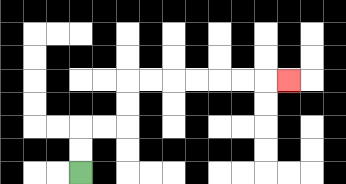{'start': '[3, 7]', 'end': '[12, 3]', 'path_directions': 'U,U,R,R,U,U,R,R,R,R,R,R,R', 'path_coordinates': '[[3, 7], [3, 6], [3, 5], [4, 5], [5, 5], [5, 4], [5, 3], [6, 3], [7, 3], [8, 3], [9, 3], [10, 3], [11, 3], [12, 3]]'}